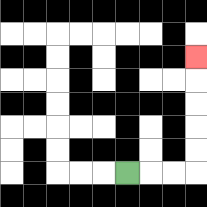{'start': '[5, 7]', 'end': '[8, 2]', 'path_directions': 'R,R,R,U,U,U,U,U', 'path_coordinates': '[[5, 7], [6, 7], [7, 7], [8, 7], [8, 6], [8, 5], [8, 4], [8, 3], [8, 2]]'}